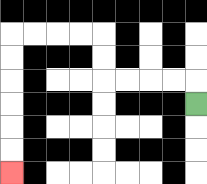{'start': '[8, 4]', 'end': '[0, 7]', 'path_directions': 'U,L,L,L,L,U,U,L,L,L,L,D,D,D,D,D,D', 'path_coordinates': '[[8, 4], [8, 3], [7, 3], [6, 3], [5, 3], [4, 3], [4, 2], [4, 1], [3, 1], [2, 1], [1, 1], [0, 1], [0, 2], [0, 3], [0, 4], [0, 5], [0, 6], [0, 7]]'}